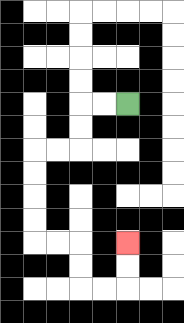{'start': '[5, 4]', 'end': '[5, 10]', 'path_directions': 'L,L,D,D,L,L,D,D,D,D,R,R,D,D,R,R,U,U', 'path_coordinates': '[[5, 4], [4, 4], [3, 4], [3, 5], [3, 6], [2, 6], [1, 6], [1, 7], [1, 8], [1, 9], [1, 10], [2, 10], [3, 10], [3, 11], [3, 12], [4, 12], [5, 12], [5, 11], [5, 10]]'}